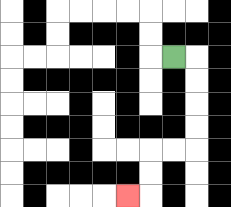{'start': '[7, 2]', 'end': '[5, 8]', 'path_directions': 'R,D,D,D,D,L,L,D,D,L', 'path_coordinates': '[[7, 2], [8, 2], [8, 3], [8, 4], [8, 5], [8, 6], [7, 6], [6, 6], [6, 7], [6, 8], [5, 8]]'}